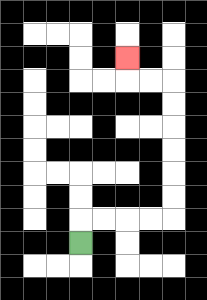{'start': '[3, 10]', 'end': '[5, 2]', 'path_directions': 'U,R,R,R,R,U,U,U,U,U,U,L,L,U', 'path_coordinates': '[[3, 10], [3, 9], [4, 9], [5, 9], [6, 9], [7, 9], [7, 8], [7, 7], [7, 6], [7, 5], [7, 4], [7, 3], [6, 3], [5, 3], [5, 2]]'}